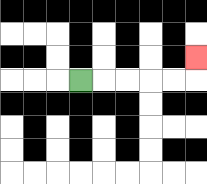{'start': '[3, 3]', 'end': '[8, 2]', 'path_directions': 'R,R,R,R,R,U', 'path_coordinates': '[[3, 3], [4, 3], [5, 3], [6, 3], [7, 3], [8, 3], [8, 2]]'}